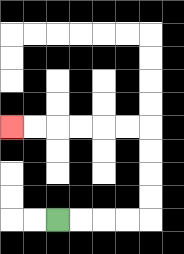{'start': '[2, 9]', 'end': '[0, 5]', 'path_directions': 'R,R,R,R,U,U,U,U,L,L,L,L,L,L', 'path_coordinates': '[[2, 9], [3, 9], [4, 9], [5, 9], [6, 9], [6, 8], [6, 7], [6, 6], [6, 5], [5, 5], [4, 5], [3, 5], [2, 5], [1, 5], [0, 5]]'}